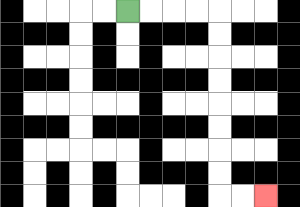{'start': '[5, 0]', 'end': '[11, 8]', 'path_directions': 'R,R,R,R,D,D,D,D,D,D,D,D,R,R', 'path_coordinates': '[[5, 0], [6, 0], [7, 0], [8, 0], [9, 0], [9, 1], [9, 2], [9, 3], [9, 4], [9, 5], [9, 6], [9, 7], [9, 8], [10, 8], [11, 8]]'}